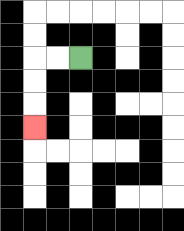{'start': '[3, 2]', 'end': '[1, 5]', 'path_directions': 'L,L,D,D,D', 'path_coordinates': '[[3, 2], [2, 2], [1, 2], [1, 3], [1, 4], [1, 5]]'}